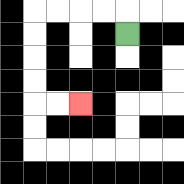{'start': '[5, 1]', 'end': '[3, 4]', 'path_directions': 'U,L,L,L,L,D,D,D,D,R,R', 'path_coordinates': '[[5, 1], [5, 0], [4, 0], [3, 0], [2, 0], [1, 0], [1, 1], [1, 2], [1, 3], [1, 4], [2, 4], [3, 4]]'}